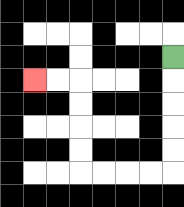{'start': '[7, 2]', 'end': '[1, 3]', 'path_directions': 'D,D,D,D,D,L,L,L,L,U,U,U,U,L,L', 'path_coordinates': '[[7, 2], [7, 3], [7, 4], [7, 5], [7, 6], [7, 7], [6, 7], [5, 7], [4, 7], [3, 7], [3, 6], [3, 5], [3, 4], [3, 3], [2, 3], [1, 3]]'}